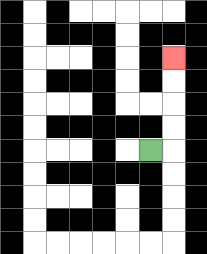{'start': '[6, 6]', 'end': '[7, 2]', 'path_directions': 'R,U,U,U,U', 'path_coordinates': '[[6, 6], [7, 6], [7, 5], [7, 4], [7, 3], [7, 2]]'}